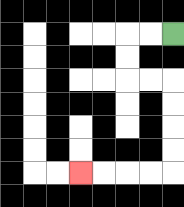{'start': '[7, 1]', 'end': '[3, 7]', 'path_directions': 'L,L,D,D,R,R,D,D,D,D,L,L,L,L', 'path_coordinates': '[[7, 1], [6, 1], [5, 1], [5, 2], [5, 3], [6, 3], [7, 3], [7, 4], [7, 5], [7, 6], [7, 7], [6, 7], [5, 7], [4, 7], [3, 7]]'}